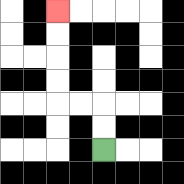{'start': '[4, 6]', 'end': '[2, 0]', 'path_directions': 'U,U,L,L,U,U,U,U', 'path_coordinates': '[[4, 6], [4, 5], [4, 4], [3, 4], [2, 4], [2, 3], [2, 2], [2, 1], [2, 0]]'}